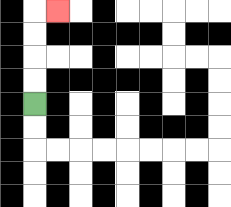{'start': '[1, 4]', 'end': '[2, 0]', 'path_directions': 'U,U,U,U,R', 'path_coordinates': '[[1, 4], [1, 3], [1, 2], [1, 1], [1, 0], [2, 0]]'}